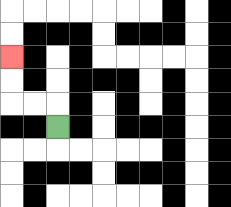{'start': '[2, 5]', 'end': '[0, 2]', 'path_directions': 'U,L,L,U,U', 'path_coordinates': '[[2, 5], [2, 4], [1, 4], [0, 4], [0, 3], [0, 2]]'}